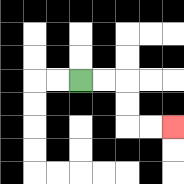{'start': '[3, 3]', 'end': '[7, 5]', 'path_directions': 'R,R,D,D,R,R', 'path_coordinates': '[[3, 3], [4, 3], [5, 3], [5, 4], [5, 5], [6, 5], [7, 5]]'}